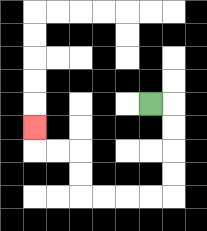{'start': '[6, 4]', 'end': '[1, 5]', 'path_directions': 'R,D,D,D,D,L,L,L,L,U,U,L,L,U', 'path_coordinates': '[[6, 4], [7, 4], [7, 5], [7, 6], [7, 7], [7, 8], [6, 8], [5, 8], [4, 8], [3, 8], [3, 7], [3, 6], [2, 6], [1, 6], [1, 5]]'}